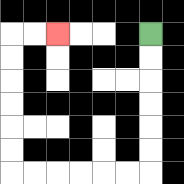{'start': '[6, 1]', 'end': '[2, 1]', 'path_directions': 'D,D,D,D,D,D,L,L,L,L,L,L,U,U,U,U,U,U,R,R', 'path_coordinates': '[[6, 1], [6, 2], [6, 3], [6, 4], [6, 5], [6, 6], [6, 7], [5, 7], [4, 7], [3, 7], [2, 7], [1, 7], [0, 7], [0, 6], [0, 5], [0, 4], [0, 3], [0, 2], [0, 1], [1, 1], [2, 1]]'}